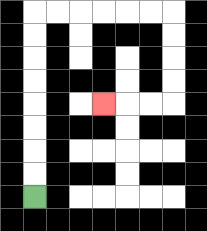{'start': '[1, 8]', 'end': '[4, 4]', 'path_directions': 'U,U,U,U,U,U,U,U,R,R,R,R,R,R,D,D,D,D,L,L,L', 'path_coordinates': '[[1, 8], [1, 7], [1, 6], [1, 5], [1, 4], [1, 3], [1, 2], [1, 1], [1, 0], [2, 0], [3, 0], [4, 0], [5, 0], [6, 0], [7, 0], [7, 1], [7, 2], [7, 3], [7, 4], [6, 4], [5, 4], [4, 4]]'}